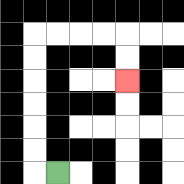{'start': '[2, 7]', 'end': '[5, 3]', 'path_directions': 'L,U,U,U,U,U,U,R,R,R,R,D,D', 'path_coordinates': '[[2, 7], [1, 7], [1, 6], [1, 5], [1, 4], [1, 3], [1, 2], [1, 1], [2, 1], [3, 1], [4, 1], [5, 1], [5, 2], [5, 3]]'}